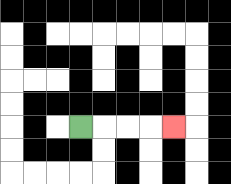{'start': '[3, 5]', 'end': '[7, 5]', 'path_directions': 'R,R,R,R', 'path_coordinates': '[[3, 5], [4, 5], [5, 5], [6, 5], [7, 5]]'}